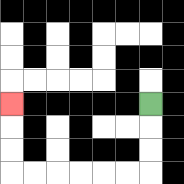{'start': '[6, 4]', 'end': '[0, 4]', 'path_directions': 'D,D,D,L,L,L,L,L,L,U,U,U', 'path_coordinates': '[[6, 4], [6, 5], [6, 6], [6, 7], [5, 7], [4, 7], [3, 7], [2, 7], [1, 7], [0, 7], [0, 6], [0, 5], [0, 4]]'}